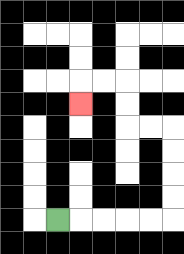{'start': '[2, 9]', 'end': '[3, 4]', 'path_directions': 'R,R,R,R,R,U,U,U,U,L,L,U,U,L,L,D', 'path_coordinates': '[[2, 9], [3, 9], [4, 9], [5, 9], [6, 9], [7, 9], [7, 8], [7, 7], [7, 6], [7, 5], [6, 5], [5, 5], [5, 4], [5, 3], [4, 3], [3, 3], [3, 4]]'}